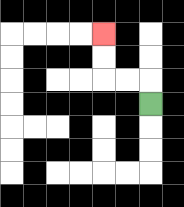{'start': '[6, 4]', 'end': '[4, 1]', 'path_directions': 'U,L,L,U,U', 'path_coordinates': '[[6, 4], [6, 3], [5, 3], [4, 3], [4, 2], [4, 1]]'}